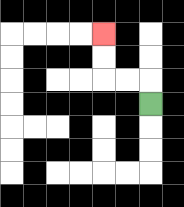{'start': '[6, 4]', 'end': '[4, 1]', 'path_directions': 'U,L,L,U,U', 'path_coordinates': '[[6, 4], [6, 3], [5, 3], [4, 3], [4, 2], [4, 1]]'}